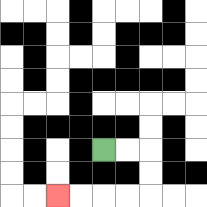{'start': '[4, 6]', 'end': '[2, 8]', 'path_directions': 'R,R,D,D,L,L,L,L', 'path_coordinates': '[[4, 6], [5, 6], [6, 6], [6, 7], [6, 8], [5, 8], [4, 8], [3, 8], [2, 8]]'}